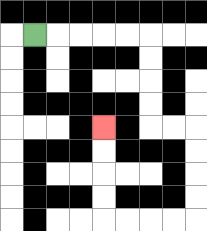{'start': '[1, 1]', 'end': '[4, 5]', 'path_directions': 'R,R,R,R,R,D,D,D,D,R,R,D,D,D,D,L,L,L,L,U,U,U,U', 'path_coordinates': '[[1, 1], [2, 1], [3, 1], [4, 1], [5, 1], [6, 1], [6, 2], [6, 3], [6, 4], [6, 5], [7, 5], [8, 5], [8, 6], [8, 7], [8, 8], [8, 9], [7, 9], [6, 9], [5, 9], [4, 9], [4, 8], [4, 7], [4, 6], [4, 5]]'}